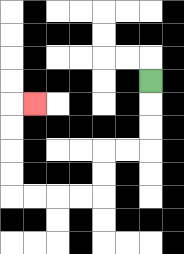{'start': '[6, 3]', 'end': '[1, 4]', 'path_directions': 'D,D,D,L,L,D,D,L,L,L,L,U,U,U,U,R', 'path_coordinates': '[[6, 3], [6, 4], [6, 5], [6, 6], [5, 6], [4, 6], [4, 7], [4, 8], [3, 8], [2, 8], [1, 8], [0, 8], [0, 7], [0, 6], [0, 5], [0, 4], [1, 4]]'}